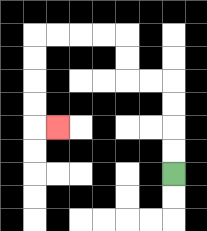{'start': '[7, 7]', 'end': '[2, 5]', 'path_directions': 'U,U,U,U,L,L,U,U,L,L,L,L,D,D,D,D,R', 'path_coordinates': '[[7, 7], [7, 6], [7, 5], [7, 4], [7, 3], [6, 3], [5, 3], [5, 2], [5, 1], [4, 1], [3, 1], [2, 1], [1, 1], [1, 2], [1, 3], [1, 4], [1, 5], [2, 5]]'}